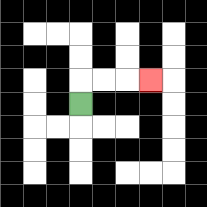{'start': '[3, 4]', 'end': '[6, 3]', 'path_directions': 'U,R,R,R', 'path_coordinates': '[[3, 4], [3, 3], [4, 3], [5, 3], [6, 3]]'}